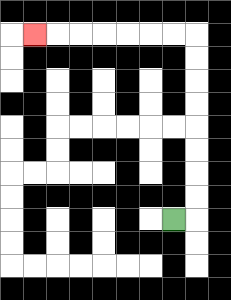{'start': '[7, 9]', 'end': '[1, 1]', 'path_directions': 'R,U,U,U,U,U,U,U,U,L,L,L,L,L,L,L', 'path_coordinates': '[[7, 9], [8, 9], [8, 8], [8, 7], [8, 6], [8, 5], [8, 4], [8, 3], [8, 2], [8, 1], [7, 1], [6, 1], [5, 1], [4, 1], [3, 1], [2, 1], [1, 1]]'}